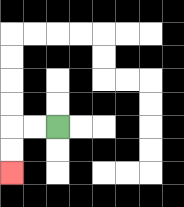{'start': '[2, 5]', 'end': '[0, 7]', 'path_directions': 'L,L,D,D', 'path_coordinates': '[[2, 5], [1, 5], [0, 5], [0, 6], [0, 7]]'}